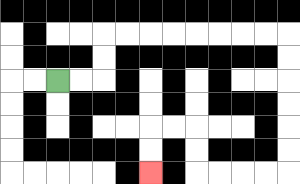{'start': '[2, 3]', 'end': '[6, 7]', 'path_directions': 'R,R,U,U,R,R,R,R,R,R,R,R,D,D,D,D,D,D,L,L,L,L,U,U,L,L,D,D', 'path_coordinates': '[[2, 3], [3, 3], [4, 3], [4, 2], [4, 1], [5, 1], [6, 1], [7, 1], [8, 1], [9, 1], [10, 1], [11, 1], [12, 1], [12, 2], [12, 3], [12, 4], [12, 5], [12, 6], [12, 7], [11, 7], [10, 7], [9, 7], [8, 7], [8, 6], [8, 5], [7, 5], [6, 5], [6, 6], [6, 7]]'}